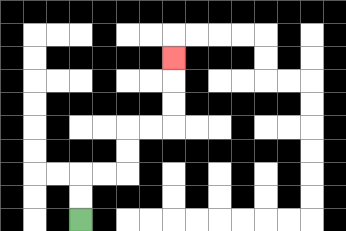{'start': '[3, 9]', 'end': '[7, 2]', 'path_directions': 'U,U,R,R,U,U,R,R,U,U,U', 'path_coordinates': '[[3, 9], [3, 8], [3, 7], [4, 7], [5, 7], [5, 6], [5, 5], [6, 5], [7, 5], [7, 4], [7, 3], [7, 2]]'}